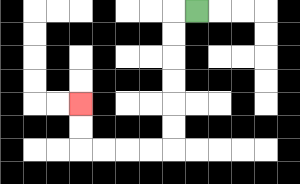{'start': '[8, 0]', 'end': '[3, 4]', 'path_directions': 'L,D,D,D,D,D,D,L,L,L,L,U,U', 'path_coordinates': '[[8, 0], [7, 0], [7, 1], [7, 2], [7, 3], [7, 4], [7, 5], [7, 6], [6, 6], [5, 6], [4, 6], [3, 6], [3, 5], [3, 4]]'}